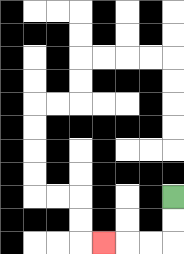{'start': '[7, 8]', 'end': '[4, 10]', 'path_directions': 'D,D,L,L,L', 'path_coordinates': '[[7, 8], [7, 9], [7, 10], [6, 10], [5, 10], [4, 10]]'}